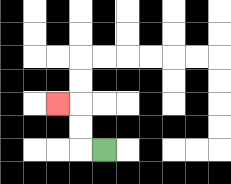{'start': '[4, 6]', 'end': '[2, 4]', 'path_directions': 'L,U,U,L', 'path_coordinates': '[[4, 6], [3, 6], [3, 5], [3, 4], [2, 4]]'}